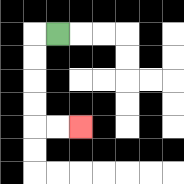{'start': '[2, 1]', 'end': '[3, 5]', 'path_directions': 'L,D,D,D,D,R,R', 'path_coordinates': '[[2, 1], [1, 1], [1, 2], [1, 3], [1, 4], [1, 5], [2, 5], [3, 5]]'}